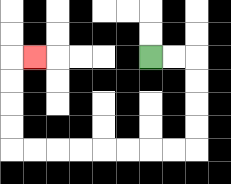{'start': '[6, 2]', 'end': '[1, 2]', 'path_directions': 'R,R,D,D,D,D,L,L,L,L,L,L,L,L,U,U,U,U,R', 'path_coordinates': '[[6, 2], [7, 2], [8, 2], [8, 3], [8, 4], [8, 5], [8, 6], [7, 6], [6, 6], [5, 6], [4, 6], [3, 6], [2, 6], [1, 6], [0, 6], [0, 5], [0, 4], [0, 3], [0, 2], [1, 2]]'}